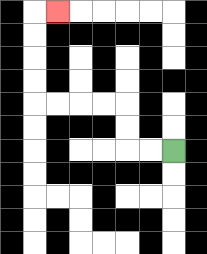{'start': '[7, 6]', 'end': '[2, 0]', 'path_directions': 'L,L,U,U,L,L,L,L,U,U,U,U,R', 'path_coordinates': '[[7, 6], [6, 6], [5, 6], [5, 5], [5, 4], [4, 4], [3, 4], [2, 4], [1, 4], [1, 3], [1, 2], [1, 1], [1, 0], [2, 0]]'}